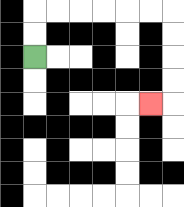{'start': '[1, 2]', 'end': '[6, 4]', 'path_directions': 'U,U,R,R,R,R,R,R,D,D,D,D,L', 'path_coordinates': '[[1, 2], [1, 1], [1, 0], [2, 0], [3, 0], [4, 0], [5, 0], [6, 0], [7, 0], [7, 1], [7, 2], [7, 3], [7, 4], [6, 4]]'}